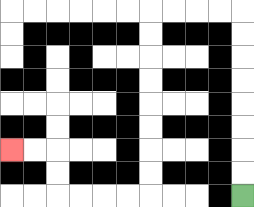{'start': '[10, 8]', 'end': '[0, 6]', 'path_directions': 'U,U,U,U,U,U,U,U,L,L,L,L,D,D,D,D,D,D,D,D,L,L,L,L,U,U,L,L', 'path_coordinates': '[[10, 8], [10, 7], [10, 6], [10, 5], [10, 4], [10, 3], [10, 2], [10, 1], [10, 0], [9, 0], [8, 0], [7, 0], [6, 0], [6, 1], [6, 2], [6, 3], [6, 4], [6, 5], [6, 6], [6, 7], [6, 8], [5, 8], [4, 8], [3, 8], [2, 8], [2, 7], [2, 6], [1, 6], [0, 6]]'}